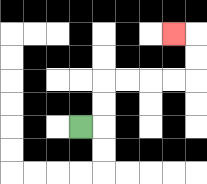{'start': '[3, 5]', 'end': '[7, 1]', 'path_directions': 'R,U,U,R,R,R,R,U,U,L', 'path_coordinates': '[[3, 5], [4, 5], [4, 4], [4, 3], [5, 3], [6, 3], [7, 3], [8, 3], [8, 2], [8, 1], [7, 1]]'}